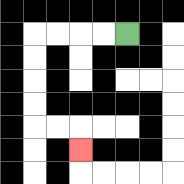{'start': '[5, 1]', 'end': '[3, 6]', 'path_directions': 'L,L,L,L,D,D,D,D,R,R,D', 'path_coordinates': '[[5, 1], [4, 1], [3, 1], [2, 1], [1, 1], [1, 2], [1, 3], [1, 4], [1, 5], [2, 5], [3, 5], [3, 6]]'}